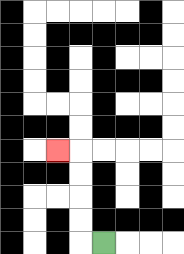{'start': '[4, 10]', 'end': '[2, 6]', 'path_directions': 'L,U,U,U,U,L', 'path_coordinates': '[[4, 10], [3, 10], [3, 9], [3, 8], [3, 7], [3, 6], [2, 6]]'}